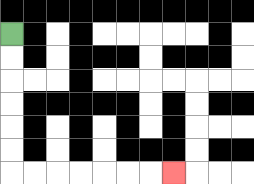{'start': '[0, 1]', 'end': '[7, 7]', 'path_directions': 'D,D,D,D,D,D,R,R,R,R,R,R,R', 'path_coordinates': '[[0, 1], [0, 2], [0, 3], [0, 4], [0, 5], [0, 6], [0, 7], [1, 7], [2, 7], [3, 7], [4, 7], [5, 7], [6, 7], [7, 7]]'}